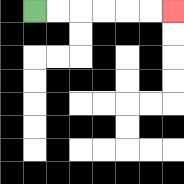{'start': '[1, 0]', 'end': '[7, 0]', 'path_directions': 'R,R,R,R,R,R', 'path_coordinates': '[[1, 0], [2, 0], [3, 0], [4, 0], [5, 0], [6, 0], [7, 0]]'}